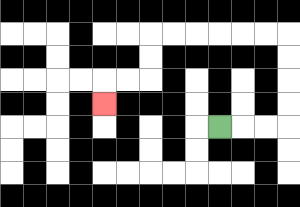{'start': '[9, 5]', 'end': '[4, 4]', 'path_directions': 'R,R,R,U,U,U,U,L,L,L,L,L,L,D,D,L,L,D', 'path_coordinates': '[[9, 5], [10, 5], [11, 5], [12, 5], [12, 4], [12, 3], [12, 2], [12, 1], [11, 1], [10, 1], [9, 1], [8, 1], [7, 1], [6, 1], [6, 2], [6, 3], [5, 3], [4, 3], [4, 4]]'}